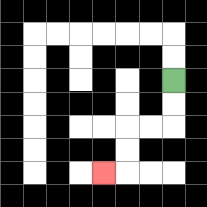{'start': '[7, 3]', 'end': '[4, 7]', 'path_directions': 'D,D,L,L,D,D,L', 'path_coordinates': '[[7, 3], [7, 4], [7, 5], [6, 5], [5, 5], [5, 6], [5, 7], [4, 7]]'}